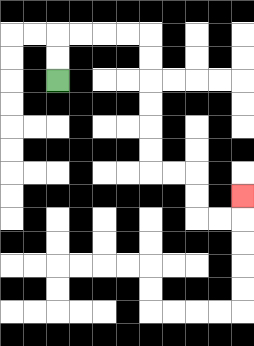{'start': '[2, 3]', 'end': '[10, 8]', 'path_directions': 'U,U,R,R,R,R,D,D,D,D,D,D,R,R,D,D,R,R,U', 'path_coordinates': '[[2, 3], [2, 2], [2, 1], [3, 1], [4, 1], [5, 1], [6, 1], [6, 2], [6, 3], [6, 4], [6, 5], [6, 6], [6, 7], [7, 7], [8, 7], [8, 8], [8, 9], [9, 9], [10, 9], [10, 8]]'}